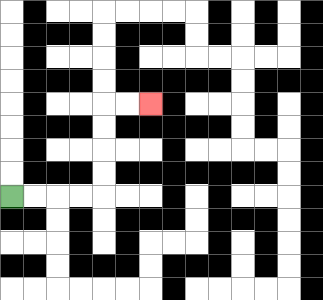{'start': '[0, 8]', 'end': '[6, 4]', 'path_directions': 'R,R,R,R,U,U,U,U,R,R', 'path_coordinates': '[[0, 8], [1, 8], [2, 8], [3, 8], [4, 8], [4, 7], [4, 6], [4, 5], [4, 4], [5, 4], [6, 4]]'}